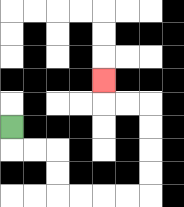{'start': '[0, 5]', 'end': '[4, 3]', 'path_directions': 'D,R,R,D,D,R,R,R,R,U,U,U,U,L,L,U', 'path_coordinates': '[[0, 5], [0, 6], [1, 6], [2, 6], [2, 7], [2, 8], [3, 8], [4, 8], [5, 8], [6, 8], [6, 7], [6, 6], [6, 5], [6, 4], [5, 4], [4, 4], [4, 3]]'}